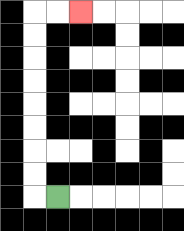{'start': '[2, 8]', 'end': '[3, 0]', 'path_directions': 'L,U,U,U,U,U,U,U,U,R,R', 'path_coordinates': '[[2, 8], [1, 8], [1, 7], [1, 6], [1, 5], [1, 4], [1, 3], [1, 2], [1, 1], [1, 0], [2, 0], [3, 0]]'}